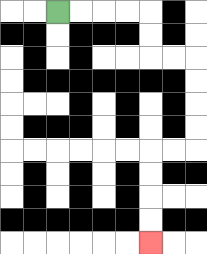{'start': '[2, 0]', 'end': '[6, 10]', 'path_directions': 'R,R,R,R,D,D,R,R,D,D,D,D,L,L,D,D,D,D', 'path_coordinates': '[[2, 0], [3, 0], [4, 0], [5, 0], [6, 0], [6, 1], [6, 2], [7, 2], [8, 2], [8, 3], [8, 4], [8, 5], [8, 6], [7, 6], [6, 6], [6, 7], [6, 8], [6, 9], [6, 10]]'}